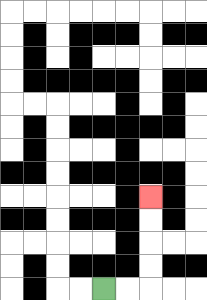{'start': '[4, 12]', 'end': '[6, 8]', 'path_directions': 'R,R,U,U,U,U', 'path_coordinates': '[[4, 12], [5, 12], [6, 12], [6, 11], [6, 10], [6, 9], [6, 8]]'}